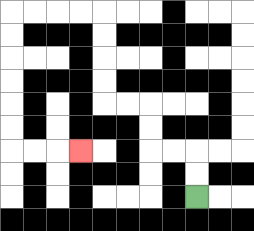{'start': '[8, 8]', 'end': '[3, 6]', 'path_directions': 'U,U,L,L,U,U,L,L,U,U,U,U,L,L,L,L,D,D,D,D,D,D,R,R,R', 'path_coordinates': '[[8, 8], [8, 7], [8, 6], [7, 6], [6, 6], [6, 5], [6, 4], [5, 4], [4, 4], [4, 3], [4, 2], [4, 1], [4, 0], [3, 0], [2, 0], [1, 0], [0, 0], [0, 1], [0, 2], [0, 3], [0, 4], [0, 5], [0, 6], [1, 6], [2, 6], [3, 6]]'}